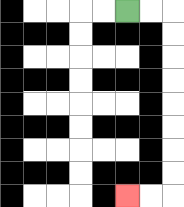{'start': '[5, 0]', 'end': '[5, 8]', 'path_directions': 'R,R,D,D,D,D,D,D,D,D,L,L', 'path_coordinates': '[[5, 0], [6, 0], [7, 0], [7, 1], [7, 2], [7, 3], [7, 4], [7, 5], [7, 6], [7, 7], [7, 8], [6, 8], [5, 8]]'}